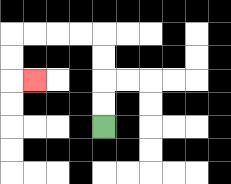{'start': '[4, 5]', 'end': '[1, 3]', 'path_directions': 'U,U,U,U,L,L,L,L,D,D,R', 'path_coordinates': '[[4, 5], [4, 4], [4, 3], [4, 2], [4, 1], [3, 1], [2, 1], [1, 1], [0, 1], [0, 2], [0, 3], [1, 3]]'}